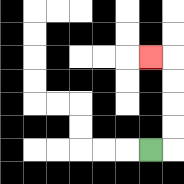{'start': '[6, 6]', 'end': '[6, 2]', 'path_directions': 'R,U,U,U,U,L', 'path_coordinates': '[[6, 6], [7, 6], [7, 5], [7, 4], [7, 3], [7, 2], [6, 2]]'}